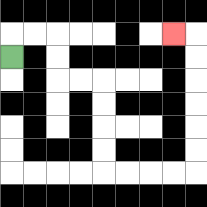{'start': '[0, 2]', 'end': '[7, 1]', 'path_directions': 'U,R,R,D,D,R,R,D,D,D,D,R,R,R,R,U,U,U,U,U,U,L', 'path_coordinates': '[[0, 2], [0, 1], [1, 1], [2, 1], [2, 2], [2, 3], [3, 3], [4, 3], [4, 4], [4, 5], [4, 6], [4, 7], [5, 7], [6, 7], [7, 7], [8, 7], [8, 6], [8, 5], [8, 4], [8, 3], [8, 2], [8, 1], [7, 1]]'}